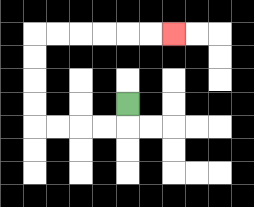{'start': '[5, 4]', 'end': '[7, 1]', 'path_directions': 'D,L,L,L,L,U,U,U,U,R,R,R,R,R,R', 'path_coordinates': '[[5, 4], [5, 5], [4, 5], [3, 5], [2, 5], [1, 5], [1, 4], [1, 3], [1, 2], [1, 1], [2, 1], [3, 1], [4, 1], [5, 1], [6, 1], [7, 1]]'}